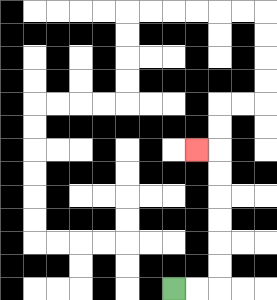{'start': '[7, 12]', 'end': '[8, 6]', 'path_directions': 'R,R,U,U,U,U,U,U,L', 'path_coordinates': '[[7, 12], [8, 12], [9, 12], [9, 11], [9, 10], [9, 9], [9, 8], [9, 7], [9, 6], [8, 6]]'}